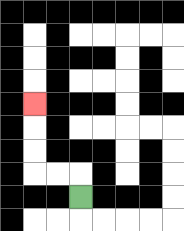{'start': '[3, 8]', 'end': '[1, 4]', 'path_directions': 'U,L,L,U,U,U', 'path_coordinates': '[[3, 8], [3, 7], [2, 7], [1, 7], [1, 6], [1, 5], [1, 4]]'}